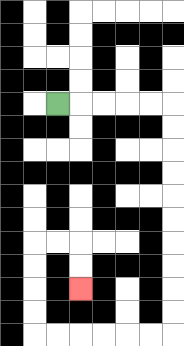{'start': '[2, 4]', 'end': '[3, 12]', 'path_directions': 'R,R,R,R,R,D,D,D,D,D,D,D,D,D,D,L,L,L,L,L,L,U,U,U,U,R,R,D,D', 'path_coordinates': '[[2, 4], [3, 4], [4, 4], [5, 4], [6, 4], [7, 4], [7, 5], [7, 6], [7, 7], [7, 8], [7, 9], [7, 10], [7, 11], [7, 12], [7, 13], [7, 14], [6, 14], [5, 14], [4, 14], [3, 14], [2, 14], [1, 14], [1, 13], [1, 12], [1, 11], [1, 10], [2, 10], [3, 10], [3, 11], [3, 12]]'}